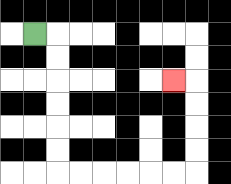{'start': '[1, 1]', 'end': '[7, 3]', 'path_directions': 'R,D,D,D,D,D,D,R,R,R,R,R,R,U,U,U,U,L', 'path_coordinates': '[[1, 1], [2, 1], [2, 2], [2, 3], [2, 4], [2, 5], [2, 6], [2, 7], [3, 7], [4, 7], [5, 7], [6, 7], [7, 7], [8, 7], [8, 6], [8, 5], [8, 4], [8, 3], [7, 3]]'}